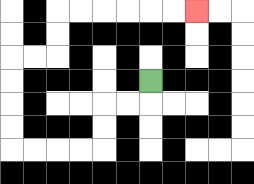{'start': '[6, 3]', 'end': '[8, 0]', 'path_directions': 'D,L,L,D,D,L,L,L,L,U,U,U,U,R,R,U,U,R,R,R,R,R,R', 'path_coordinates': '[[6, 3], [6, 4], [5, 4], [4, 4], [4, 5], [4, 6], [3, 6], [2, 6], [1, 6], [0, 6], [0, 5], [0, 4], [0, 3], [0, 2], [1, 2], [2, 2], [2, 1], [2, 0], [3, 0], [4, 0], [5, 0], [6, 0], [7, 0], [8, 0]]'}